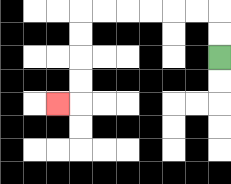{'start': '[9, 2]', 'end': '[2, 4]', 'path_directions': 'U,U,L,L,L,L,L,L,D,D,D,D,L', 'path_coordinates': '[[9, 2], [9, 1], [9, 0], [8, 0], [7, 0], [6, 0], [5, 0], [4, 0], [3, 0], [3, 1], [3, 2], [3, 3], [3, 4], [2, 4]]'}